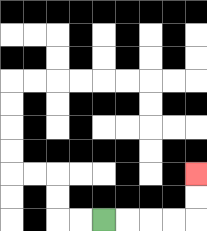{'start': '[4, 9]', 'end': '[8, 7]', 'path_directions': 'R,R,R,R,U,U', 'path_coordinates': '[[4, 9], [5, 9], [6, 9], [7, 9], [8, 9], [8, 8], [8, 7]]'}